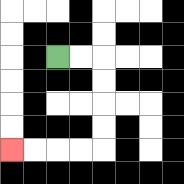{'start': '[2, 2]', 'end': '[0, 6]', 'path_directions': 'R,R,D,D,D,D,L,L,L,L', 'path_coordinates': '[[2, 2], [3, 2], [4, 2], [4, 3], [4, 4], [4, 5], [4, 6], [3, 6], [2, 6], [1, 6], [0, 6]]'}